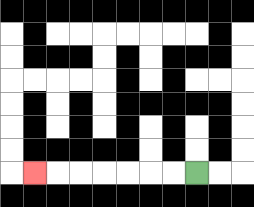{'start': '[8, 7]', 'end': '[1, 7]', 'path_directions': 'L,L,L,L,L,L,L', 'path_coordinates': '[[8, 7], [7, 7], [6, 7], [5, 7], [4, 7], [3, 7], [2, 7], [1, 7]]'}